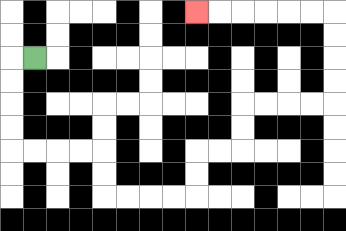{'start': '[1, 2]', 'end': '[8, 0]', 'path_directions': 'L,D,D,D,D,R,R,R,R,D,D,R,R,R,R,U,U,R,R,U,U,R,R,R,R,U,U,U,U,L,L,L,L,L,L', 'path_coordinates': '[[1, 2], [0, 2], [0, 3], [0, 4], [0, 5], [0, 6], [1, 6], [2, 6], [3, 6], [4, 6], [4, 7], [4, 8], [5, 8], [6, 8], [7, 8], [8, 8], [8, 7], [8, 6], [9, 6], [10, 6], [10, 5], [10, 4], [11, 4], [12, 4], [13, 4], [14, 4], [14, 3], [14, 2], [14, 1], [14, 0], [13, 0], [12, 0], [11, 0], [10, 0], [9, 0], [8, 0]]'}